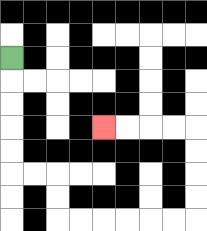{'start': '[0, 2]', 'end': '[4, 5]', 'path_directions': 'D,D,D,D,D,R,R,D,D,R,R,R,R,R,R,U,U,U,U,L,L,L,L', 'path_coordinates': '[[0, 2], [0, 3], [0, 4], [0, 5], [0, 6], [0, 7], [1, 7], [2, 7], [2, 8], [2, 9], [3, 9], [4, 9], [5, 9], [6, 9], [7, 9], [8, 9], [8, 8], [8, 7], [8, 6], [8, 5], [7, 5], [6, 5], [5, 5], [4, 5]]'}